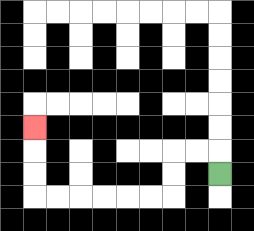{'start': '[9, 7]', 'end': '[1, 5]', 'path_directions': 'U,L,L,D,D,L,L,L,L,L,L,U,U,U', 'path_coordinates': '[[9, 7], [9, 6], [8, 6], [7, 6], [7, 7], [7, 8], [6, 8], [5, 8], [4, 8], [3, 8], [2, 8], [1, 8], [1, 7], [1, 6], [1, 5]]'}